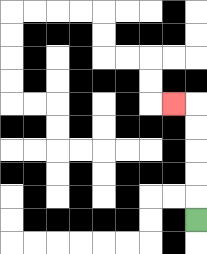{'start': '[8, 9]', 'end': '[7, 4]', 'path_directions': 'U,U,U,U,U,L', 'path_coordinates': '[[8, 9], [8, 8], [8, 7], [8, 6], [8, 5], [8, 4], [7, 4]]'}